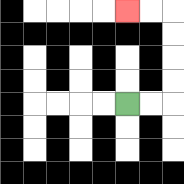{'start': '[5, 4]', 'end': '[5, 0]', 'path_directions': 'R,R,U,U,U,U,L,L', 'path_coordinates': '[[5, 4], [6, 4], [7, 4], [7, 3], [7, 2], [7, 1], [7, 0], [6, 0], [5, 0]]'}